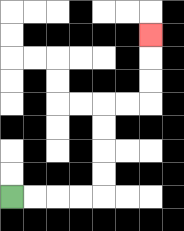{'start': '[0, 8]', 'end': '[6, 1]', 'path_directions': 'R,R,R,R,U,U,U,U,R,R,U,U,U', 'path_coordinates': '[[0, 8], [1, 8], [2, 8], [3, 8], [4, 8], [4, 7], [4, 6], [4, 5], [4, 4], [5, 4], [6, 4], [6, 3], [6, 2], [6, 1]]'}